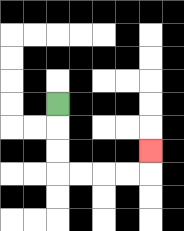{'start': '[2, 4]', 'end': '[6, 6]', 'path_directions': 'D,D,D,R,R,R,R,U', 'path_coordinates': '[[2, 4], [2, 5], [2, 6], [2, 7], [3, 7], [4, 7], [5, 7], [6, 7], [6, 6]]'}